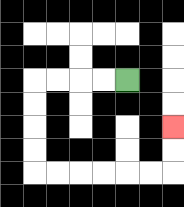{'start': '[5, 3]', 'end': '[7, 5]', 'path_directions': 'L,L,L,L,D,D,D,D,R,R,R,R,R,R,U,U', 'path_coordinates': '[[5, 3], [4, 3], [3, 3], [2, 3], [1, 3], [1, 4], [1, 5], [1, 6], [1, 7], [2, 7], [3, 7], [4, 7], [5, 7], [6, 7], [7, 7], [7, 6], [7, 5]]'}